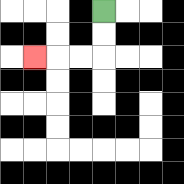{'start': '[4, 0]', 'end': '[1, 2]', 'path_directions': 'D,D,L,L,L', 'path_coordinates': '[[4, 0], [4, 1], [4, 2], [3, 2], [2, 2], [1, 2]]'}